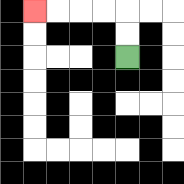{'start': '[5, 2]', 'end': '[1, 0]', 'path_directions': 'U,U,L,L,L,L', 'path_coordinates': '[[5, 2], [5, 1], [5, 0], [4, 0], [3, 0], [2, 0], [1, 0]]'}